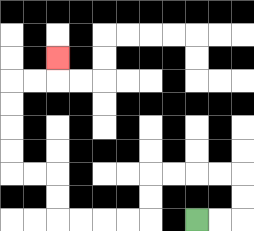{'start': '[8, 9]', 'end': '[2, 2]', 'path_directions': 'R,R,U,U,L,L,L,L,D,D,L,L,L,L,U,U,L,L,U,U,U,U,R,R,U', 'path_coordinates': '[[8, 9], [9, 9], [10, 9], [10, 8], [10, 7], [9, 7], [8, 7], [7, 7], [6, 7], [6, 8], [6, 9], [5, 9], [4, 9], [3, 9], [2, 9], [2, 8], [2, 7], [1, 7], [0, 7], [0, 6], [0, 5], [0, 4], [0, 3], [1, 3], [2, 3], [2, 2]]'}